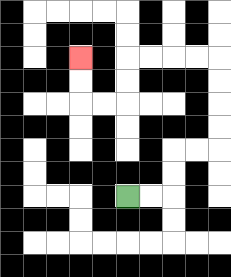{'start': '[5, 8]', 'end': '[3, 2]', 'path_directions': 'R,R,U,U,R,R,U,U,U,U,L,L,L,L,D,D,L,L,U,U', 'path_coordinates': '[[5, 8], [6, 8], [7, 8], [7, 7], [7, 6], [8, 6], [9, 6], [9, 5], [9, 4], [9, 3], [9, 2], [8, 2], [7, 2], [6, 2], [5, 2], [5, 3], [5, 4], [4, 4], [3, 4], [3, 3], [3, 2]]'}